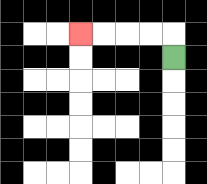{'start': '[7, 2]', 'end': '[3, 1]', 'path_directions': 'U,L,L,L,L', 'path_coordinates': '[[7, 2], [7, 1], [6, 1], [5, 1], [4, 1], [3, 1]]'}